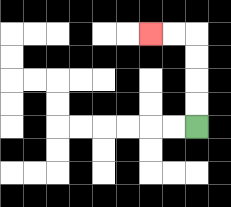{'start': '[8, 5]', 'end': '[6, 1]', 'path_directions': 'U,U,U,U,L,L', 'path_coordinates': '[[8, 5], [8, 4], [8, 3], [8, 2], [8, 1], [7, 1], [6, 1]]'}